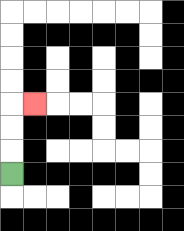{'start': '[0, 7]', 'end': '[1, 4]', 'path_directions': 'U,U,U,R', 'path_coordinates': '[[0, 7], [0, 6], [0, 5], [0, 4], [1, 4]]'}